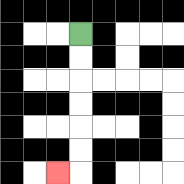{'start': '[3, 1]', 'end': '[2, 7]', 'path_directions': 'D,D,D,D,D,D,L', 'path_coordinates': '[[3, 1], [3, 2], [3, 3], [3, 4], [3, 5], [3, 6], [3, 7], [2, 7]]'}